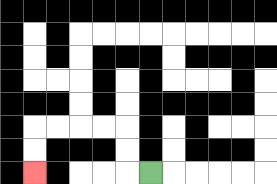{'start': '[6, 7]', 'end': '[1, 7]', 'path_directions': 'L,U,U,L,L,L,L,D,D', 'path_coordinates': '[[6, 7], [5, 7], [5, 6], [5, 5], [4, 5], [3, 5], [2, 5], [1, 5], [1, 6], [1, 7]]'}